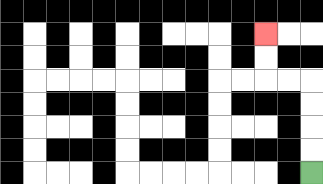{'start': '[13, 7]', 'end': '[11, 1]', 'path_directions': 'U,U,U,U,L,L,U,U', 'path_coordinates': '[[13, 7], [13, 6], [13, 5], [13, 4], [13, 3], [12, 3], [11, 3], [11, 2], [11, 1]]'}